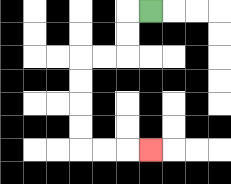{'start': '[6, 0]', 'end': '[6, 6]', 'path_directions': 'L,D,D,L,L,D,D,D,D,R,R,R', 'path_coordinates': '[[6, 0], [5, 0], [5, 1], [5, 2], [4, 2], [3, 2], [3, 3], [3, 4], [3, 5], [3, 6], [4, 6], [5, 6], [6, 6]]'}